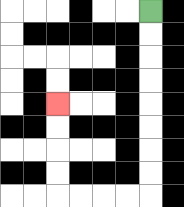{'start': '[6, 0]', 'end': '[2, 4]', 'path_directions': 'D,D,D,D,D,D,D,D,L,L,L,L,U,U,U,U', 'path_coordinates': '[[6, 0], [6, 1], [6, 2], [6, 3], [6, 4], [6, 5], [6, 6], [6, 7], [6, 8], [5, 8], [4, 8], [3, 8], [2, 8], [2, 7], [2, 6], [2, 5], [2, 4]]'}